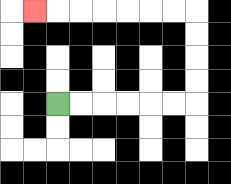{'start': '[2, 4]', 'end': '[1, 0]', 'path_directions': 'R,R,R,R,R,R,U,U,U,U,L,L,L,L,L,L,L', 'path_coordinates': '[[2, 4], [3, 4], [4, 4], [5, 4], [6, 4], [7, 4], [8, 4], [8, 3], [8, 2], [8, 1], [8, 0], [7, 0], [6, 0], [5, 0], [4, 0], [3, 0], [2, 0], [1, 0]]'}